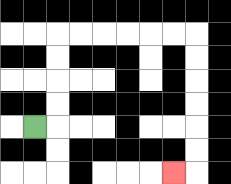{'start': '[1, 5]', 'end': '[7, 7]', 'path_directions': 'R,U,U,U,U,R,R,R,R,R,R,D,D,D,D,D,D,L', 'path_coordinates': '[[1, 5], [2, 5], [2, 4], [2, 3], [2, 2], [2, 1], [3, 1], [4, 1], [5, 1], [6, 1], [7, 1], [8, 1], [8, 2], [8, 3], [8, 4], [8, 5], [8, 6], [8, 7], [7, 7]]'}